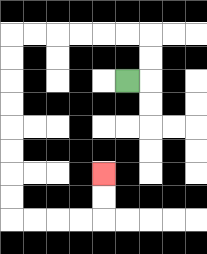{'start': '[5, 3]', 'end': '[4, 7]', 'path_directions': 'R,U,U,L,L,L,L,L,L,D,D,D,D,D,D,D,D,R,R,R,R,U,U', 'path_coordinates': '[[5, 3], [6, 3], [6, 2], [6, 1], [5, 1], [4, 1], [3, 1], [2, 1], [1, 1], [0, 1], [0, 2], [0, 3], [0, 4], [0, 5], [0, 6], [0, 7], [0, 8], [0, 9], [1, 9], [2, 9], [3, 9], [4, 9], [4, 8], [4, 7]]'}